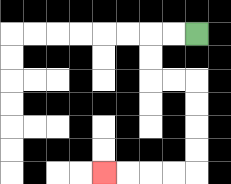{'start': '[8, 1]', 'end': '[4, 7]', 'path_directions': 'L,L,D,D,R,R,D,D,D,D,L,L,L,L', 'path_coordinates': '[[8, 1], [7, 1], [6, 1], [6, 2], [6, 3], [7, 3], [8, 3], [8, 4], [8, 5], [8, 6], [8, 7], [7, 7], [6, 7], [5, 7], [4, 7]]'}